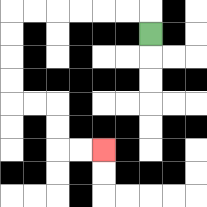{'start': '[6, 1]', 'end': '[4, 6]', 'path_directions': 'U,L,L,L,L,L,L,D,D,D,D,R,R,D,D,R,R', 'path_coordinates': '[[6, 1], [6, 0], [5, 0], [4, 0], [3, 0], [2, 0], [1, 0], [0, 0], [0, 1], [0, 2], [0, 3], [0, 4], [1, 4], [2, 4], [2, 5], [2, 6], [3, 6], [4, 6]]'}